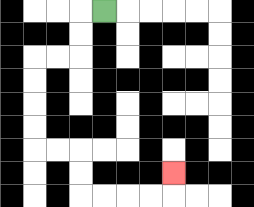{'start': '[4, 0]', 'end': '[7, 7]', 'path_directions': 'L,D,D,L,L,D,D,D,D,R,R,D,D,R,R,R,R,U', 'path_coordinates': '[[4, 0], [3, 0], [3, 1], [3, 2], [2, 2], [1, 2], [1, 3], [1, 4], [1, 5], [1, 6], [2, 6], [3, 6], [3, 7], [3, 8], [4, 8], [5, 8], [6, 8], [7, 8], [7, 7]]'}